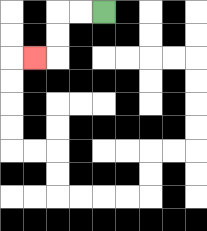{'start': '[4, 0]', 'end': '[1, 2]', 'path_directions': 'L,L,D,D,L', 'path_coordinates': '[[4, 0], [3, 0], [2, 0], [2, 1], [2, 2], [1, 2]]'}